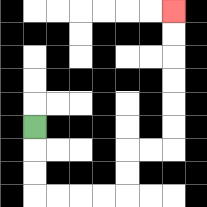{'start': '[1, 5]', 'end': '[7, 0]', 'path_directions': 'D,D,D,R,R,R,R,U,U,R,R,U,U,U,U,U,U', 'path_coordinates': '[[1, 5], [1, 6], [1, 7], [1, 8], [2, 8], [3, 8], [4, 8], [5, 8], [5, 7], [5, 6], [6, 6], [7, 6], [7, 5], [7, 4], [7, 3], [7, 2], [7, 1], [7, 0]]'}